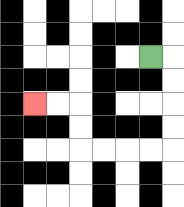{'start': '[6, 2]', 'end': '[1, 4]', 'path_directions': 'R,D,D,D,D,L,L,L,L,U,U,L,L', 'path_coordinates': '[[6, 2], [7, 2], [7, 3], [7, 4], [7, 5], [7, 6], [6, 6], [5, 6], [4, 6], [3, 6], [3, 5], [3, 4], [2, 4], [1, 4]]'}